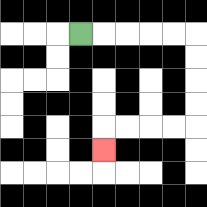{'start': '[3, 1]', 'end': '[4, 6]', 'path_directions': 'R,R,R,R,R,D,D,D,D,L,L,L,L,D', 'path_coordinates': '[[3, 1], [4, 1], [5, 1], [6, 1], [7, 1], [8, 1], [8, 2], [8, 3], [8, 4], [8, 5], [7, 5], [6, 5], [5, 5], [4, 5], [4, 6]]'}